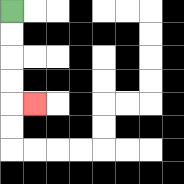{'start': '[0, 0]', 'end': '[1, 4]', 'path_directions': 'D,D,D,D,R', 'path_coordinates': '[[0, 0], [0, 1], [0, 2], [0, 3], [0, 4], [1, 4]]'}